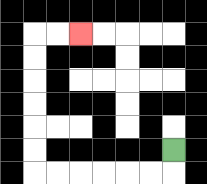{'start': '[7, 6]', 'end': '[3, 1]', 'path_directions': 'D,L,L,L,L,L,L,U,U,U,U,U,U,R,R', 'path_coordinates': '[[7, 6], [7, 7], [6, 7], [5, 7], [4, 7], [3, 7], [2, 7], [1, 7], [1, 6], [1, 5], [1, 4], [1, 3], [1, 2], [1, 1], [2, 1], [3, 1]]'}